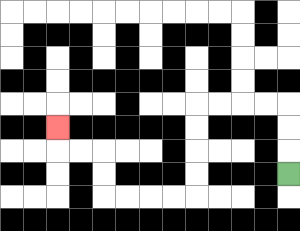{'start': '[12, 7]', 'end': '[2, 5]', 'path_directions': 'U,U,U,L,L,L,L,D,D,D,D,L,L,L,L,U,U,L,L,U', 'path_coordinates': '[[12, 7], [12, 6], [12, 5], [12, 4], [11, 4], [10, 4], [9, 4], [8, 4], [8, 5], [8, 6], [8, 7], [8, 8], [7, 8], [6, 8], [5, 8], [4, 8], [4, 7], [4, 6], [3, 6], [2, 6], [2, 5]]'}